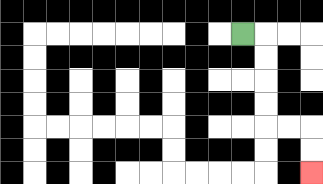{'start': '[10, 1]', 'end': '[13, 7]', 'path_directions': 'R,D,D,D,D,R,R,D,D', 'path_coordinates': '[[10, 1], [11, 1], [11, 2], [11, 3], [11, 4], [11, 5], [12, 5], [13, 5], [13, 6], [13, 7]]'}